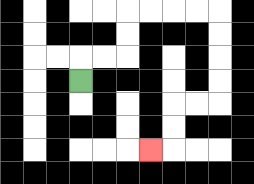{'start': '[3, 3]', 'end': '[6, 6]', 'path_directions': 'U,R,R,U,U,R,R,R,R,D,D,D,D,L,L,D,D,L', 'path_coordinates': '[[3, 3], [3, 2], [4, 2], [5, 2], [5, 1], [5, 0], [6, 0], [7, 0], [8, 0], [9, 0], [9, 1], [9, 2], [9, 3], [9, 4], [8, 4], [7, 4], [7, 5], [7, 6], [6, 6]]'}